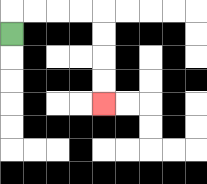{'start': '[0, 1]', 'end': '[4, 4]', 'path_directions': 'U,R,R,R,R,D,D,D,D', 'path_coordinates': '[[0, 1], [0, 0], [1, 0], [2, 0], [3, 0], [4, 0], [4, 1], [4, 2], [4, 3], [4, 4]]'}